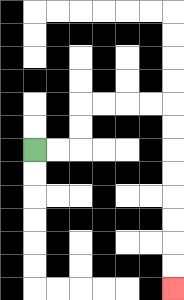{'start': '[1, 6]', 'end': '[7, 12]', 'path_directions': 'R,R,U,U,R,R,R,R,D,D,D,D,D,D,D,D', 'path_coordinates': '[[1, 6], [2, 6], [3, 6], [3, 5], [3, 4], [4, 4], [5, 4], [6, 4], [7, 4], [7, 5], [7, 6], [7, 7], [7, 8], [7, 9], [7, 10], [7, 11], [7, 12]]'}